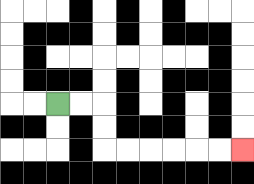{'start': '[2, 4]', 'end': '[10, 6]', 'path_directions': 'R,R,D,D,R,R,R,R,R,R', 'path_coordinates': '[[2, 4], [3, 4], [4, 4], [4, 5], [4, 6], [5, 6], [6, 6], [7, 6], [8, 6], [9, 6], [10, 6]]'}